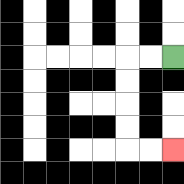{'start': '[7, 2]', 'end': '[7, 6]', 'path_directions': 'L,L,D,D,D,D,R,R', 'path_coordinates': '[[7, 2], [6, 2], [5, 2], [5, 3], [5, 4], [5, 5], [5, 6], [6, 6], [7, 6]]'}